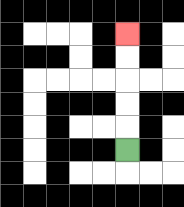{'start': '[5, 6]', 'end': '[5, 1]', 'path_directions': 'U,U,U,U,U', 'path_coordinates': '[[5, 6], [5, 5], [5, 4], [5, 3], [5, 2], [5, 1]]'}